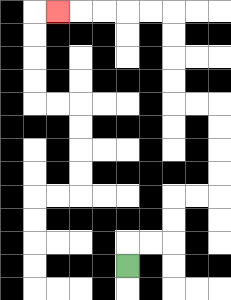{'start': '[5, 11]', 'end': '[2, 0]', 'path_directions': 'U,R,R,U,U,R,R,U,U,U,U,L,L,U,U,U,U,L,L,L,L,L', 'path_coordinates': '[[5, 11], [5, 10], [6, 10], [7, 10], [7, 9], [7, 8], [8, 8], [9, 8], [9, 7], [9, 6], [9, 5], [9, 4], [8, 4], [7, 4], [7, 3], [7, 2], [7, 1], [7, 0], [6, 0], [5, 0], [4, 0], [3, 0], [2, 0]]'}